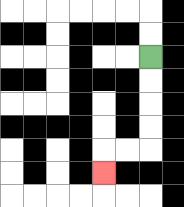{'start': '[6, 2]', 'end': '[4, 7]', 'path_directions': 'D,D,D,D,L,L,D', 'path_coordinates': '[[6, 2], [6, 3], [6, 4], [6, 5], [6, 6], [5, 6], [4, 6], [4, 7]]'}